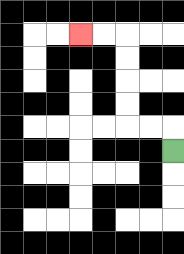{'start': '[7, 6]', 'end': '[3, 1]', 'path_directions': 'U,L,L,U,U,U,U,L,L', 'path_coordinates': '[[7, 6], [7, 5], [6, 5], [5, 5], [5, 4], [5, 3], [5, 2], [5, 1], [4, 1], [3, 1]]'}